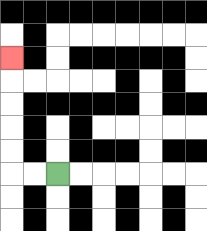{'start': '[2, 7]', 'end': '[0, 2]', 'path_directions': 'L,L,U,U,U,U,U', 'path_coordinates': '[[2, 7], [1, 7], [0, 7], [0, 6], [0, 5], [0, 4], [0, 3], [0, 2]]'}